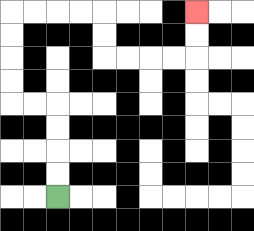{'start': '[2, 8]', 'end': '[8, 0]', 'path_directions': 'U,U,U,U,L,L,U,U,U,U,R,R,R,R,D,D,R,R,R,R,U,U', 'path_coordinates': '[[2, 8], [2, 7], [2, 6], [2, 5], [2, 4], [1, 4], [0, 4], [0, 3], [0, 2], [0, 1], [0, 0], [1, 0], [2, 0], [3, 0], [4, 0], [4, 1], [4, 2], [5, 2], [6, 2], [7, 2], [8, 2], [8, 1], [8, 0]]'}